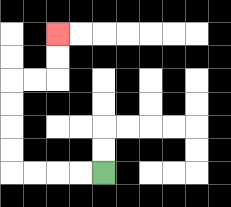{'start': '[4, 7]', 'end': '[2, 1]', 'path_directions': 'L,L,L,L,U,U,U,U,R,R,U,U', 'path_coordinates': '[[4, 7], [3, 7], [2, 7], [1, 7], [0, 7], [0, 6], [0, 5], [0, 4], [0, 3], [1, 3], [2, 3], [2, 2], [2, 1]]'}